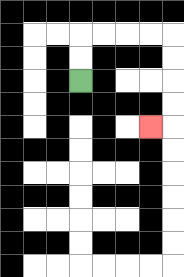{'start': '[3, 3]', 'end': '[6, 5]', 'path_directions': 'U,U,R,R,R,R,D,D,D,D,L', 'path_coordinates': '[[3, 3], [3, 2], [3, 1], [4, 1], [5, 1], [6, 1], [7, 1], [7, 2], [7, 3], [7, 4], [7, 5], [6, 5]]'}